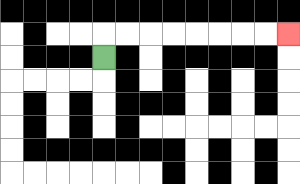{'start': '[4, 2]', 'end': '[12, 1]', 'path_directions': 'U,R,R,R,R,R,R,R,R', 'path_coordinates': '[[4, 2], [4, 1], [5, 1], [6, 1], [7, 1], [8, 1], [9, 1], [10, 1], [11, 1], [12, 1]]'}